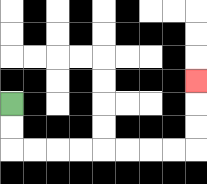{'start': '[0, 4]', 'end': '[8, 3]', 'path_directions': 'D,D,R,R,R,R,R,R,R,R,U,U,U', 'path_coordinates': '[[0, 4], [0, 5], [0, 6], [1, 6], [2, 6], [3, 6], [4, 6], [5, 6], [6, 6], [7, 6], [8, 6], [8, 5], [8, 4], [8, 3]]'}